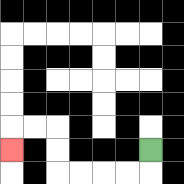{'start': '[6, 6]', 'end': '[0, 6]', 'path_directions': 'D,L,L,L,L,U,U,L,L,D', 'path_coordinates': '[[6, 6], [6, 7], [5, 7], [4, 7], [3, 7], [2, 7], [2, 6], [2, 5], [1, 5], [0, 5], [0, 6]]'}